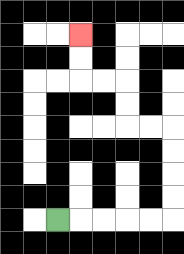{'start': '[2, 9]', 'end': '[3, 1]', 'path_directions': 'R,R,R,R,R,U,U,U,U,L,L,U,U,L,L,U,U', 'path_coordinates': '[[2, 9], [3, 9], [4, 9], [5, 9], [6, 9], [7, 9], [7, 8], [7, 7], [7, 6], [7, 5], [6, 5], [5, 5], [5, 4], [5, 3], [4, 3], [3, 3], [3, 2], [3, 1]]'}